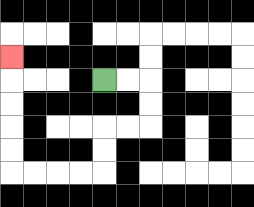{'start': '[4, 3]', 'end': '[0, 2]', 'path_directions': 'R,R,D,D,L,L,D,D,L,L,L,L,U,U,U,U,U', 'path_coordinates': '[[4, 3], [5, 3], [6, 3], [6, 4], [6, 5], [5, 5], [4, 5], [4, 6], [4, 7], [3, 7], [2, 7], [1, 7], [0, 7], [0, 6], [0, 5], [0, 4], [0, 3], [0, 2]]'}